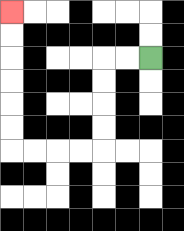{'start': '[6, 2]', 'end': '[0, 0]', 'path_directions': 'L,L,D,D,D,D,L,L,L,L,U,U,U,U,U,U', 'path_coordinates': '[[6, 2], [5, 2], [4, 2], [4, 3], [4, 4], [4, 5], [4, 6], [3, 6], [2, 6], [1, 6], [0, 6], [0, 5], [0, 4], [0, 3], [0, 2], [0, 1], [0, 0]]'}